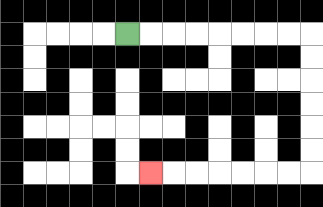{'start': '[5, 1]', 'end': '[6, 7]', 'path_directions': 'R,R,R,R,R,R,R,R,D,D,D,D,D,D,L,L,L,L,L,L,L', 'path_coordinates': '[[5, 1], [6, 1], [7, 1], [8, 1], [9, 1], [10, 1], [11, 1], [12, 1], [13, 1], [13, 2], [13, 3], [13, 4], [13, 5], [13, 6], [13, 7], [12, 7], [11, 7], [10, 7], [9, 7], [8, 7], [7, 7], [6, 7]]'}